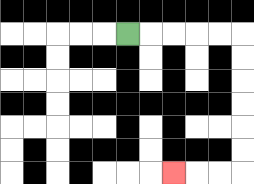{'start': '[5, 1]', 'end': '[7, 7]', 'path_directions': 'R,R,R,R,R,D,D,D,D,D,D,L,L,L', 'path_coordinates': '[[5, 1], [6, 1], [7, 1], [8, 1], [9, 1], [10, 1], [10, 2], [10, 3], [10, 4], [10, 5], [10, 6], [10, 7], [9, 7], [8, 7], [7, 7]]'}